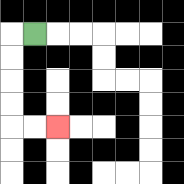{'start': '[1, 1]', 'end': '[2, 5]', 'path_directions': 'L,D,D,D,D,R,R', 'path_coordinates': '[[1, 1], [0, 1], [0, 2], [0, 3], [0, 4], [0, 5], [1, 5], [2, 5]]'}